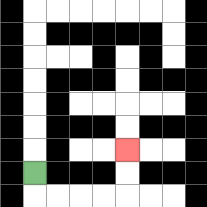{'start': '[1, 7]', 'end': '[5, 6]', 'path_directions': 'D,R,R,R,R,U,U', 'path_coordinates': '[[1, 7], [1, 8], [2, 8], [3, 8], [4, 8], [5, 8], [5, 7], [5, 6]]'}